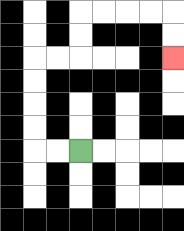{'start': '[3, 6]', 'end': '[7, 2]', 'path_directions': 'L,L,U,U,U,U,R,R,U,U,R,R,R,R,D,D', 'path_coordinates': '[[3, 6], [2, 6], [1, 6], [1, 5], [1, 4], [1, 3], [1, 2], [2, 2], [3, 2], [3, 1], [3, 0], [4, 0], [5, 0], [6, 0], [7, 0], [7, 1], [7, 2]]'}